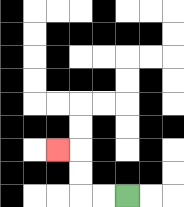{'start': '[5, 8]', 'end': '[2, 6]', 'path_directions': 'L,L,U,U,L', 'path_coordinates': '[[5, 8], [4, 8], [3, 8], [3, 7], [3, 6], [2, 6]]'}